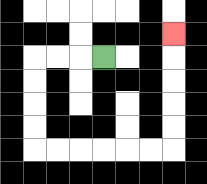{'start': '[4, 2]', 'end': '[7, 1]', 'path_directions': 'L,L,L,D,D,D,D,R,R,R,R,R,R,U,U,U,U,U', 'path_coordinates': '[[4, 2], [3, 2], [2, 2], [1, 2], [1, 3], [1, 4], [1, 5], [1, 6], [2, 6], [3, 6], [4, 6], [5, 6], [6, 6], [7, 6], [7, 5], [7, 4], [7, 3], [7, 2], [7, 1]]'}